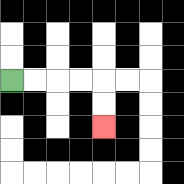{'start': '[0, 3]', 'end': '[4, 5]', 'path_directions': 'R,R,R,R,D,D', 'path_coordinates': '[[0, 3], [1, 3], [2, 3], [3, 3], [4, 3], [4, 4], [4, 5]]'}